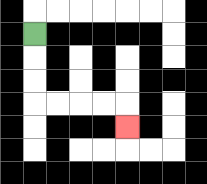{'start': '[1, 1]', 'end': '[5, 5]', 'path_directions': 'D,D,D,R,R,R,R,D', 'path_coordinates': '[[1, 1], [1, 2], [1, 3], [1, 4], [2, 4], [3, 4], [4, 4], [5, 4], [5, 5]]'}